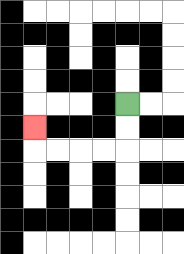{'start': '[5, 4]', 'end': '[1, 5]', 'path_directions': 'D,D,L,L,L,L,U', 'path_coordinates': '[[5, 4], [5, 5], [5, 6], [4, 6], [3, 6], [2, 6], [1, 6], [1, 5]]'}